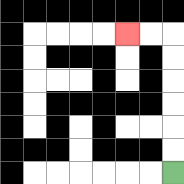{'start': '[7, 7]', 'end': '[5, 1]', 'path_directions': 'U,U,U,U,U,U,L,L', 'path_coordinates': '[[7, 7], [7, 6], [7, 5], [7, 4], [7, 3], [7, 2], [7, 1], [6, 1], [5, 1]]'}